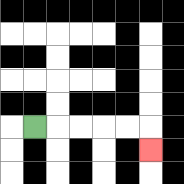{'start': '[1, 5]', 'end': '[6, 6]', 'path_directions': 'R,R,R,R,R,D', 'path_coordinates': '[[1, 5], [2, 5], [3, 5], [4, 5], [5, 5], [6, 5], [6, 6]]'}